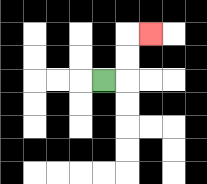{'start': '[4, 3]', 'end': '[6, 1]', 'path_directions': 'R,U,U,R', 'path_coordinates': '[[4, 3], [5, 3], [5, 2], [5, 1], [6, 1]]'}